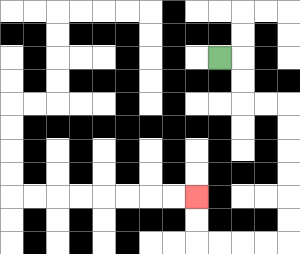{'start': '[9, 2]', 'end': '[8, 8]', 'path_directions': 'R,D,D,R,R,D,D,D,D,D,D,L,L,L,L,U,U', 'path_coordinates': '[[9, 2], [10, 2], [10, 3], [10, 4], [11, 4], [12, 4], [12, 5], [12, 6], [12, 7], [12, 8], [12, 9], [12, 10], [11, 10], [10, 10], [9, 10], [8, 10], [8, 9], [8, 8]]'}